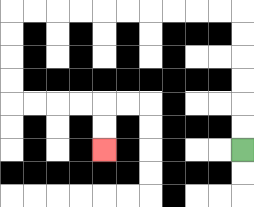{'start': '[10, 6]', 'end': '[4, 6]', 'path_directions': 'U,U,U,U,U,U,L,L,L,L,L,L,L,L,L,L,D,D,D,D,R,R,R,R,D,D', 'path_coordinates': '[[10, 6], [10, 5], [10, 4], [10, 3], [10, 2], [10, 1], [10, 0], [9, 0], [8, 0], [7, 0], [6, 0], [5, 0], [4, 0], [3, 0], [2, 0], [1, 0], [0, 0], [0, 1], [0, 2], [0, 3], [0, 4], [1, 4], [2, 4], [3, 4], [4, 4], [4, 5], [4, 6]]'}